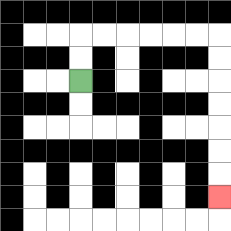{'start': '[3, 3]', 'end': '[9, 8]', 'path_directions': 'U,U,R,R,R,R,R,R,D,D,D,D,D,D,D', 'path_coordinates': '[[3, 3], [3, 2], [3, 1], [4, 1], [5, 1], [6, 1], [7, 1], [8, 1], [9, 1], [9, 2], [9, 3], [9, 4], [9, 5], [9, 6], [9, 7], [9, 8]]'}